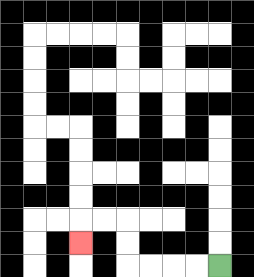{'start': '[9, 11]', 'end': '[3, 10]', 'path_directions': 'L,L,L,L,U,U,L,L,D', 'path_coordinates': '[[9, 11], [8, 11], [7, 11], [6, 11], [5, 11], [5, 10], [5, 9], [4, 9], [3, 9], [3, 10]]'}